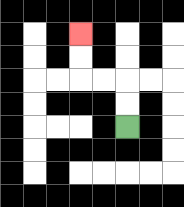{'start': '[5, 5]', 'end': '[3, 1]', 'path_directions': 'U,U,L,L,U,U', 'path_coordinates': '[[5, 5], [5, 4], [5, 3], [4, 3], [3, 3], [3, 2], [3, 1]]'}